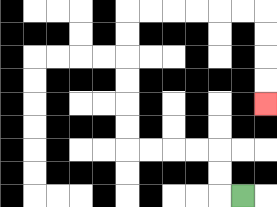{'start': '[10, 8]', 'end': '[11, 4]', 'path_directions': 'L,U,U,L,L,L,L,U,U,U,U,U,U,R,R,R,R,R,R,D,D,D,D', 'path_coordinates': '[[10, 8], [9, 8], [9, 7], [9, 6], [8, 6], [7, 6], [6, 6], [5, 6], [5, 5], [5, 4], [5, 3], [5, 2], [5, 1], [5, 0], [6, 0], [7, 0], [8, 0], [9, 0], [10, 0], [11, 0], [11, 1], [11, 2], [11, 3], [11, 4]]'}